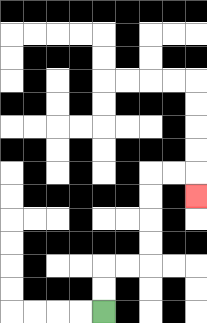{'start': '[4, 13]', 'end': '[8, 8]', 'path_directions': 'U,U,R,R,U,U,U,U,R,R,D', 'path_coordinates': '[[4, 13], [4, 12], [4, 11], [5, 11], [6, 11], [6, 10], [6, 9], [6, 8], [6, 7], [7, 7], [8, 7], [8, 8]]'}